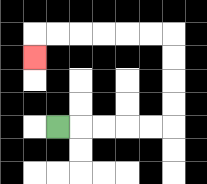{'start': '[2, 5]', 'end': '[1, 2]', 'path_directions': 'R,R,R,R,R,U,U,U,U,L,L,L,L,L,L,D', 'path_coordinates': '[[2, 5], [3, 5], [4, 5], [5, 5], [6, 5], [7, 5], [7, 4], [7, 3], [7, 2], [7, 1], [6, 1], [5, 1], [4, 1], [3, 1], [2, 1], [1, 1], [1, 2]]'}